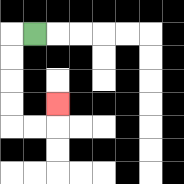{'start': '[1, 1]', 'end': '[2, 4]', 'path_directions': 'L,D,D,D,D,R,R,U', 'path_coordinates': '[[1, 1], [0, 1], [0, 2], [0, 3], [0, 4], [0, 5], [1, 5], [2, 5], [2, 4]]'}